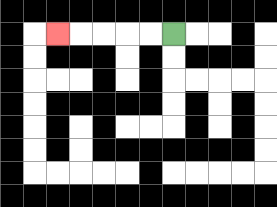{'start': '[7, 1]', 'end': '[2, 1]', 'path_directions': 'L,L,L,L,L', 'path_coordinates': '[[7, 1], [6, 1], [5, 1], [4, 1], [3, 1], [2, 1]]'}